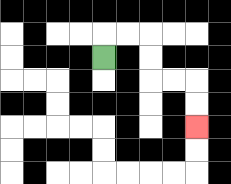{'start': '[4, 2]', 'end': '[8, 5]', 'path_directions': 'U,R,R,D,D,R,R,D,D', 'path_coordinates': '[[4, 2], [4, 1], [5, 1], [6, 1], [6, 2], [6, 3], [7, 3], [8, 3], [8, 4], [8, 5]]'}